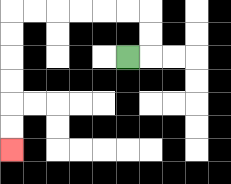{'start': '[5, 2]', 'end': '[0, 6]', 'path_directions': 'R,U,U,L,L,L,L,L,L,D,D,D,D,D,D', 'path_coordinates': '[[5, 2], [6, 2], [6, 1], [6, 0], [5, 0], [4, 0], [3, 0], [2, 0], [1, 0], [0, 0], [0, 1], [0, 2], [0, 3], [0, 4], [0, 5], [0, 6]]'}